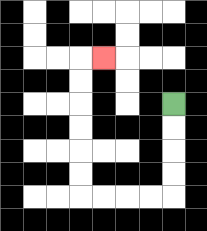{'start': '[7, 4]', 'end': '[4, 2]', 'path_directions': 'D,D,D,D,L,L,L,L,U,U,U,U,U,U,R', 'path_coordinates': '[[7, 4], [7, 5], [7, 6], [7, 7], [7, 8], [6, 8], [5, 8], [4, 8], [3, 8], [3, 7], [3, 6], [3, 5], [3, 4], [3, 3], [3, 2], [4, 2]]'}